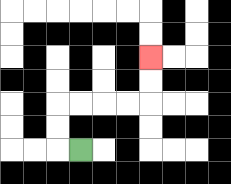{'start': '[3, 6]', 'end': '[6, 2]', 'path_directions': 'L,U,U,R,R,R,R,U,U', 'path_coordinates': '[[3, 6], [2, 6], [2, 5], [2, 4], [3, 4], [4, 4], [5, 4], [6, 4], [6, 3], [6, 2]]'}